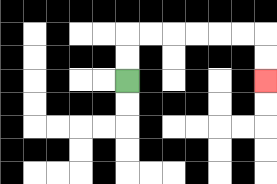{'start': '[5, 3]', 'end': '[11, 3]', 'path_directions': 'U,U,R,R,R,R,R,R,D,D', 'path_coordinates': '[[5, 3], [5, 2], [5, 1], [6, 1], [7, 1], [8, 1], [9, 1], [10, 1], [11, 1], [11, 2], [11, 3]]'}